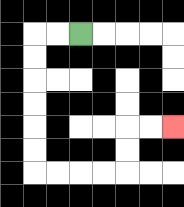{'start': '[3, 1]', 'end': '[7, 5]', 'path_directions': 'L,L,D,D,D,D,D,D,R,R,R,R,U,U,R,R', 'path_coordinates': '[[3, 1], [2, 1], [1, 1], [1, 2], [1, 3], [1, 4], [1, 5], [1, 6], [1, 7], [2, 7], [3, 7], [4, 7], [5, 7], [5, 6], [5, 5], [6, 5], [7, 5]]'}